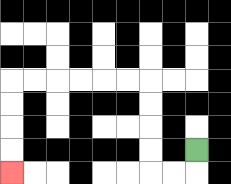{'start': '[8, 6]', 'end': '[0, 7]', 'path_directions': 'D,L,L,U,U,U,U,L,L,L,L,L,L,D,D,D,D', 'path_coordinates': '[[8, 6], [8, 7], [7, 7], [6, 7], [6, 6], [6, 5], [6, 4], [6, 3], [5, 3], [4, 3], [3, 3], [2, 3], [1, 3], [0, 3], [0, 4], [0, 5], [0, 6], [0, 7]]'}